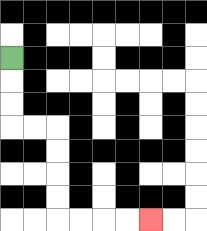{'start': '[0, 2]', 'end': '[6, 9]', 'path_directions': 'D,D,D,R,R,D,D,D,D,R,R,R,R', 'path_coordinates': '[[0, 2], [0, 3], [0, 4], [0, 5], [1, 5], [2, 5], [2, 6], [2, 7], [2, 8], [2, 9], [3, 9], [4, 9], [5, 9], [6, 9]]'}